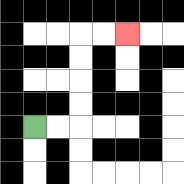{'start': '[1, 5]', 'end': '[5, 1]', 'path_directions': 'R,R,U,U,U,U,R,R', 'path_coordinates': '[[1, 5], [2, 5], [3, 5], [3, 4], [3, 3], [3, 2], [3, 1], [4, 1], [5, 1]]'}